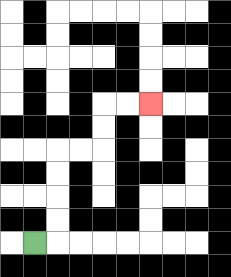{'start': '[1, 10]', 'end': '[6, 4]', 'path_directions': 'R,U,U,U,U,R,R,U,U,R,R', 'path_coordinates': '[[1, 10], [2, 10], [2, 9], [2, 8], [2, 7], [2, 6], [3, 6], [4, 6], [4, 5], [4, 4], [5, 4], [6, 4]]'}